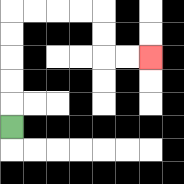{'start': '[0, 5]', 'end': '[6, 2]', 'path_directions': 'U,U,U,U,U,R,R,R,R,D,D,R,R', 'path_coordinates': '[[0, 5], [0, 4], [0, 3], [0, 2], [0, 1], [0, 0], [1, 0], [2, 0], [3, 0], [4, 0], [4, 1], [4, 2], [5, 2], [6, 2]]'}